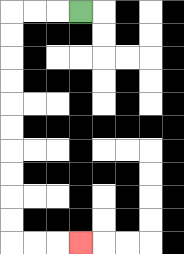{'start': '[3, 0]', 'end': '[3, 10]', 'path_directions': 'L,L,L,D,D,D,D,D,D,D,D,D,D,R,R,R', 'path_coordinates': '[[3, 0], [2, 0], [1, 0], [0, 0], [0, 1], [0, 2], [0, 3], [0, 4], [0, 5], [0, 6], [0, 7], [0, 8], [0, 9], [0, 10], [1, 10], [2, 10], [3, 10]]'}